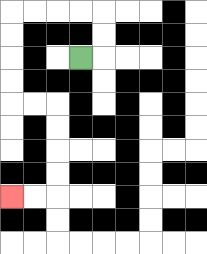{'start': '[3, 2]', 'end': '[0, 8]', 'path_directions': 'R,U,U,L,L,L,L,D,D,D,D,R,R,D,D,D,D,L,L', 'path_coordinates': '[[3, 2], [4, 2], [4, 1], [4, 0], [3, 0], [2, 0], [1, 0], [0, 0], [0, 1], [0, 2], [0, 3], [0, 4], [1, 4], [2, 4], [2, 5], [2, 6], [2, 7], [2, 8], [1, 8], [0, 8]]'}